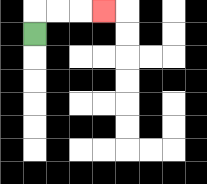{'start': '[1, 1]', 'end': '[4, 0]', 'path_directions': 'U,R,R,R', 'path_coordinates': '[[1, 1], [1, 0], [2, 0], [3, 0], [4, 0]]'}